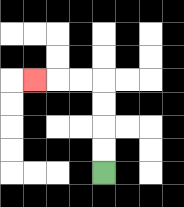{'start': '[4, 7]', 'end': '[1, 3]', 'path_directions': 'U,U,U,U,L,L,L', 'path_coordinates': '[[4, 7], [4, 6], [4, 5], [4, 4], [4, 3], [3, 3], [2, 3], [1, 3]]'}